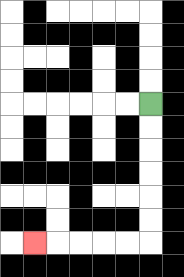{'start': '[6, 4]', 'end': '[1, 10]', 'path_directions': 'D,D,D,D,D,D,L,L,L,L,L', 'path_coordinates': '[[6, 4], [6, 5], [6, 6], [6, 7], [6, 8], [6, 9], [6, 10], [5, 10], [4, 10], [3, 10], [2, 10], [1, 10]]'}